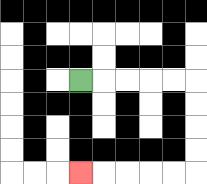{'start': '[3, 3]', 'end': '[3, 7]', 'path_directions': 'R,R,R,R,R,D,D,D,D,L,L,L,L,L', 'path_coordinates': '[[3, 3], [4, 3], [5, 3], [6, 3], [7, 3], [8, 3], [8, 4], [8, 5], [8, 6], [8, 7], [7, 7], [6, 7], [5, 7], [4, 7], [3, 7]]'}